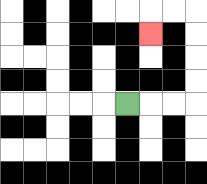{'start': '[5, 4]', 'end': '[6, 1]', 'path_directions': 'R,R,R,U,U,U,U,L,L,D', 'path_coordinates': '[[5, 4], [6, 4], [7, 4], [8, 4], [8, 3], [8, 2], [8, 1], [8, 0], [7, 0], [6, 0], [6, 1]]'}